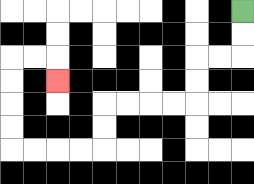{'start': '[10, 0]', 'end': '[2, 3]', 'path_directions': 'D,D,L,L,D,D,L,L,L,L,D,D,L,L,L,L,U,U,U,U,R,R,D', 'path_coordinates': '[[10, 0], [10, 1], [10, 2], [9, 2], [8, 2], [8, 3], [8, 4], [7, 4], [6, 4], [5, 4], [4, 4], [4, 5], [4, 6], [3, 6], [2, 6], [1, 6], [0, 6], [0, 5], [0, 4], [0, 3], [0, 2], [1, 2], [2, 2], [2, 3]]'}